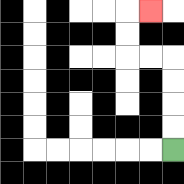{'start': '[7, 6]', 'end': '[6, 0]', 'path_directions': 'U,U,U,U,L,L,U,U,R', 'path_coordinates': '[[7, 6], [7, 5], [7, 4], [7, 3], [7, 2], [6, 2], [5, 2], [5, 1], [5, 0], [6, 0]]'}